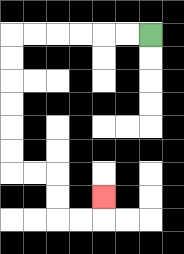{'start': '[6, 1]', 'end': '[4, 8]', 'path_directions': 'L,L,L,L,L,L,D,D,D,D,D,D,R,R,D,D,R,R,U', 'path_coordinates': '[[6, 1], [5, 1], [4, 1], [3, 1], [2, 1], [1, 1], [0, 1], [0, 2], [0, 3], [0, 4], [0, 5], [0, 6], [0, 7], [1, 7], [2, 7], [2, 8], [2, 9], [3, 9], [4, 9], [4, 8]]'}